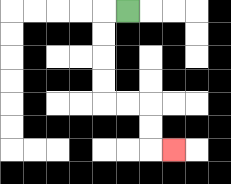{'start': '[5, 0]', 'end': '[7, 6]', 'path_directions': 'L,D,D,D,D,R,R,D,D,R', 'path_coordinates': '[[5, 0], [4, 0], [4, 1], [4, 2], [4, 3], [4, 4], [5, 4], [6, 4], [6, 5], [6, 6], [7, 6]]'}